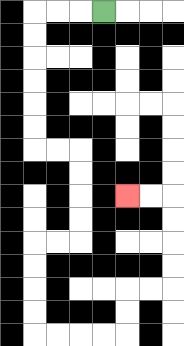{'start': '[4, 0]', 'end': '[5, 8]', 'path_directions': 'L,L,L,D,D,D,D,D,D,R,R,D,D,D,D,L,L,D,D,D,D,R,R,R,R,U,U,R,R,U,U,U,U,L,L', 'path_coordinates': '[[4, 0], [3, 0], [2, 0], [1, 0], [1, 1], [1, 2], [1, 3], [1, 4], [1, 5], [1, 6], [2, 6], [3, 6], [3, 7], [3, 8], [3, 9], [3, 10], [2, 10], [1, 10], [1, 11], [1, 12], [1, 13], [1, 14], [2, 14], [3, 14], [4, 14], [5, 14], [5, 13], [5, 12], [6, 12], [7, 12], [7, 11], [7, 10], [7, 9], [7, 8], [6, 8], [5, 8]]'}